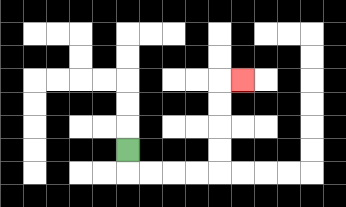{'start': '[5, 6]', 'end': '[10, 3]', 'path_directions': 'D,R,R,R,R,U,U,U,U,R', 'path_coordinates': '[[5, 6], [5, 7], [6, 7], [7, 7], [8, 7], [9, 7], [9, 6], [9, 5], [9, 4], [9, 3], [10, 3]]'}